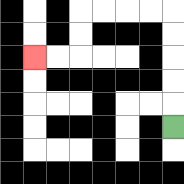{'start': '[7, 5]', 'end': '[1, 2]', 'path_directions': 'U,U,U,U,U,L,L,L,L,D,D,L,L', 'path_coordinates': '[[7, 5], [7, 4], [7, 3], [7, 2], [7, 1], [7, 0], [6, 0], [5, 0], [4, 0], [3, 0], [3, 1], [3, 2], [2, 2], [1, 2]]'}